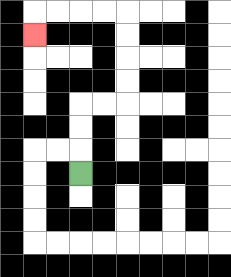{'start': '[3, 7]', 'end': '[1, 1]', 'path_directions': 'U,U,U,R,R,U,U,U,U,L,L,L,L,D', 'path_coordinates': '[[3, 7], [3, 6], [3, 5], [3, 4], [4, 4], [5, 4], [5, 3], [5, 2], [5, 1], [5, 0], [4, 0], [3, 0], [2, 0], [1, 0], [1, 1]]'}